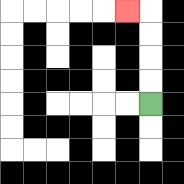{'start': '[6, 4]', 'end': '[5, 0]', 'path_directions': 'U,U,U,U,L', 'path_coordinates': '[[6, 4], [6, 3], [6, 2], [6, 1], [6, 0], [5, 0]]'}